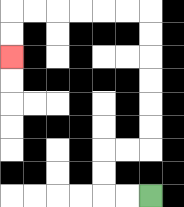{'start': '[6, 8]', 'end': '[0, 2]', 'path_directions': 'L,L,U,U,R,R,U,U,U,U,U,U,L,L,L,L,L,L,D,D', 'path_coordinates': '[[6, 8], [5, 8], [4, 8], [4, 7], [4, 6], [5, 6], [6, 6], [6, 5], [6, 4], [6, 3], [6, 2], [6, 1], [6, 0], [5, 0], [4, 0], [3, 0], [2, 0], [1, 0], [0, 0], [0, 1], [0, 2]]'}